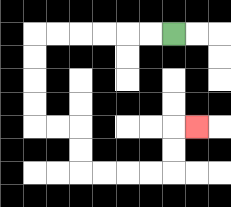{'start': '[7, 1]', 'end': '[8, 5]', 'path_directions': 'L,L,L,L,L,L,D,D,D,D,R,R,D,D,R,R,R,R,U,U,R', 'path_coordinates': '[[7, 1], [6, 1], [5, 1], [4, 1], [3, 1], [2, 1], [1, 1], [1, 2], [1, 3], [1, 4], [1, 5], [2, 5], [3, 5], [3, 6], [3, 7], [4, 7], [5, 7], [6, 7], [7, 7], [7, 6], [7, 5], [8, 5]]'}